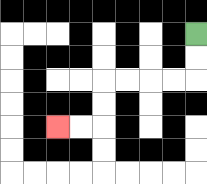{'start': '[8, 1]', 'end': '[2, 5]', 'path_directions': 'D,D,L,L,L,L,D,D,L,L', 'path_coordinates': '[[8, 1], [8, 2], [8, 3], [7, 3], [6, 3], [5, 3], [4, 3], [4, 4], [4, 5], [3, 5], [2, 5]]'}